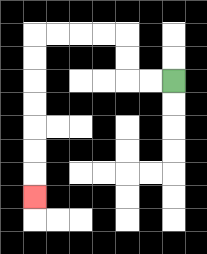{'start': '[7, 3]', 'end': '[1, 8]', 'path_directions': 'L,L,U,U,L,L,L,L,D,D,D,D,D,D,D', 'path_coordinates': '[[7, 3], [6, 3], [5, 3], [5, 2], [5, 1], [4, 1], [3, 1], [2, 1], [1, 1], [1, 2], [1, 3], [1, 4], [1, 5], [1, 6], [1, 7], [1, 8]]'}